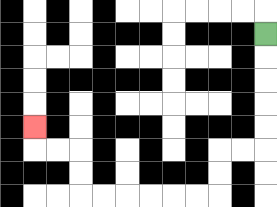{'start': '[11, 1]', 'end': '[1, 5]', 'path_directions': 'D,D,D,D,D,L,L,D,D,L,L,L,L,L,L,U,U,L,L,U', 'path_coordinates': '[[11, 1], [11, 2], [11, 3], [11, 4], [11, 5], [11, 6], [10, 6], [9, 6], [9, 7], [9, 8], [8, 8], [7, 8], [6, 8], [5, 8], [4, 8], [3, 8], [3, 7], [3, 6], [2, 6], [1, 6], [1, 5]]'}